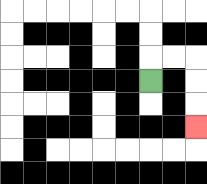{'start': '[6, 3]', 'end': '[8, 5]', 'path_directions': 'U,R,R,D,D,D', 'path_coordinates': '[[6, 3], [6, 2], [7, 2], [8, 2], [8, 3], [8, 4], [8, 5]]'}